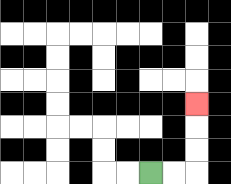{'start': '[6, 7]', 'end': '[8, 4]', 'path_directions': 'R,R,U,U,U', 'path_coordinates': '[[6, 7], [7, 7], [8, 7], [8, 6], [8, 5], [8, 4]]'}